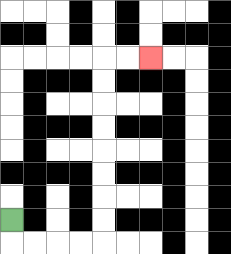{'start': '[0, 9]', 'end': '[6, 2]', 'path_directions': 'D,R,R,R,R,U,U,U,U,U,U,U,U,R,R', 'path_coordinates': '[[0, 9], [0, 10], [1, 10], [2, 10], [3, 10], [4, 10], [4, 9], [4, 8], [4, 7], [4, 6], [4, 5], [4, 4], [4, 3], [4, 2], [5, 2], [6, 2]]'}